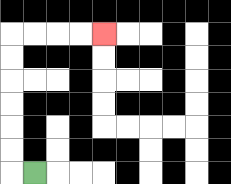{'start': '[1, 7]', 'end': '[4, 1]', 'path_directions': 'L,U,U,U,U,U,U,R,R,R,R', 'path_coordinates': '[[1, 7], [0, 7], [0, 6], [0, 5], [0, 4], [0, 3], [0, 2], [0, 1], [1, 1], [2, 1], [3, 1], [4, 1]]'}